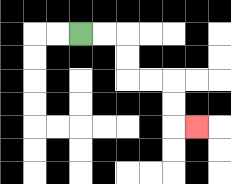{'start': '[3, 1]', 'end': '[8, 5]', 'path_directions': 'R,R,D,D,R,R,D,D,R', 'path_coordinates': '[[3, 1], [4, 1], [5, 1], [5, 2], [5, 3], [6, 3], [7, 3], [7, 4], [7, 5], [8, 5]]'}